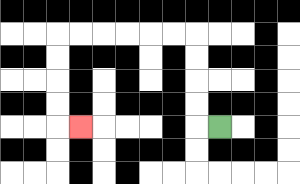{'start': '[9, 5]', 'end': '[3, 5]', 'path_directions': 'L,U,U,U,U,L,L,L,L,L,L,D,D,D,D,R', 'path_coordinates': '[[9, 5], [8, 5], [8, 4], [8, 3], [8, 2], [8, 1], [7, 1], [6, 1], [5, 1], [4, 1], [3, 1], [2, 1], [2, 2], [2, 3], [2, 4], [2, 5], [3, 5]]'}